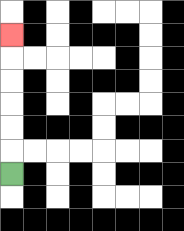{'start': '[0, 7]', 'end': '[0, 1]', 'path_directions': 'U,U,U,U,U,U', 'path_coordinates': '[[0, 7], [0, 6], [0, 5], [0, 4], [0, 3], [0, 2], [0, 1]]'}